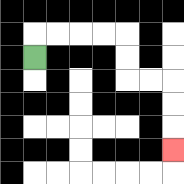{'start': '[1, 2]', 'end': '[7, 6]', 'path_directions': 'U,R,R,R,R,D,D,R,R,D,D,D', 'path_coordinates': '[[1, 2], [1, 1], [2, 1], [3, 1], [4, 1], [5, 1], [5, 2], [5, 3], [6, 3], [7, 3], [7, 4], [7, 5], [7, 6]]'}